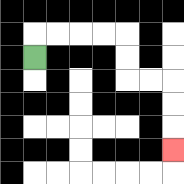{'start': '[1, 2]', 'end': '[7, 6]', 'path_directions': 'U,R,R,R,R,D,D,R,R,D,D,D', 'path_coordinates': '[[1, 2], [1, 1], [2, 1], [3, 1], [4, 1], [5, 1], [5, 2], [5, 3], [6, 3], [7, 3], [7, 4], [7, 5], [7, 6]]'}